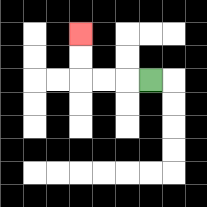{'start': '[6, 3]', 'end': '[3, 1]', 'path_directions': 'L,L,L,U,U', 'path_coordinates': '[[6, 3], [5, 3], [4, 3], [3, 3], [3, 2], [3, 1]]'}